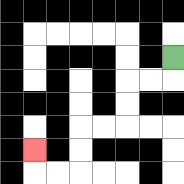{'start': '[7, 2]', 'end': '[1, 6]', 'path_directions': 'D,L,L,D,D,L,L,D,D,L,L,U', 'path_coordinates': '[[7, 2], [7, 3], [6, 3], [5, 3], [5, 4], [5, 5], [4, 5], [3, 5], [3, 6], [3, 7], [2, 7], [1, 7], [1, 6]]'}